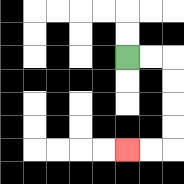{'start': '[5, 2]', 'end': '[5, 6]', 'path_directions': 'R,R,D,D,D,D,L,L', 'path_coordinates': '[[5, 2], [6, 2], [7, 2], [7, 3], [7, 4], [7, 5], [7, 6], [6, 6], [5, 6]]'}